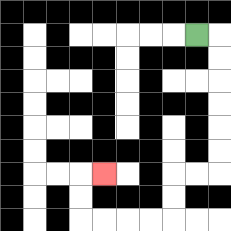{'start': '[8, 1]', 'end': '[4, 7]', 'path_directions': 'R,D,D,D,D,D,D,L,L,D,D,L,L,L,L,U,U,R', 'path_coordinates': '[[8, 1], [9, 1], [9, 2], [9, 3], [9, 4], [9, 5], [9, 6], [9, 7], [8, 7], [7, 7], [7, 8], [7, 9], [6, 9], [5, 9], [4, 9], [3, 9], [3, 8], [3, 7], [4, 7]]'}